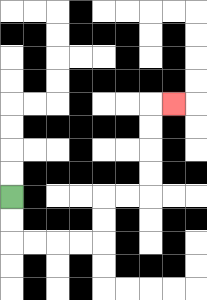{'start': '[0, 8]', 'end': '[7, 4]', 'path_directions': 'D,D,R,R,R,R,U,U,R,R,U,U,U,U,R', 'path_coordinates': '[[0, 8], [0, 9], [0, 10], [1, 10], [2, 10], [3, 10], [4, 10], [4, 9], [4, 8], [5, 8], [6, 8], [6, 7], [6, 6], [6, 5], [6, 4], [7, 4]]'}